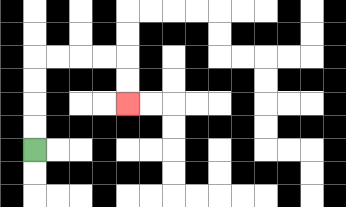{'start': '[1, 6]', 'end': '[5, 4]', 'path_directions': 'U,U,U,U,R,R,R,R,D,D', 'path_coordinates': '[[1, 6], [1, 5], [1, 4], [1, 3], [1, 2], [2, 2], [3, 2], [4, 2], [5, 2], [5, 3], [5, 4]]'}